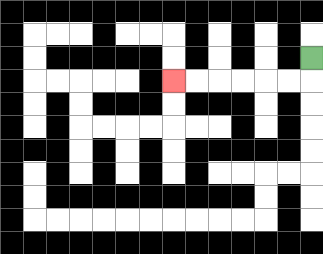{'start': '[13, 2]', 'end': '[7, 3]', 'path_directions': 'D,L,L,L,L,L,L', 'path_coordinates': '[[13, 2], [13, 3], [12, 3], [11, 3], [10, 3], [9, 3], [8, 3], [7, 3]]'}